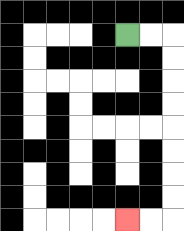{'start': '[5, 1]', 'end': '[5, 9]', 'path_directions': 'R,R,D,D,D,D,D,D,D,D,L,L', 'path_coordinates': '[[5, 1], [6, 1], [7, 1], [7, 2], [7, 3], [7, 4], [7, 5], [7, 6], [7, 7], [7, 8], [7, 9], [6, 9], [5, 9]]'}